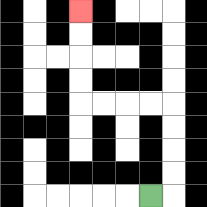{'start': '[6, 8]', 'end': '[3, 0]', 'path_directions': 'R,U,U,U,U,L,L,L,L,U,U,U,U', 'path_coordinates': '[[6, 8], [7, 8], [7, 7], [7, 6], [7, 5], [7, 4], [6, 4], [5, 4], [4, 4], [3, 4], [3, 3], [3, 2], [3, 1], [3, 0]]'}